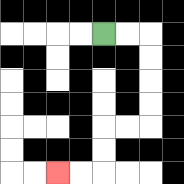{'start': '[4, 1]', 'end': '[2, 7]', 'path_directions': 'R,R,D,D,D,D,L,L,D,D,L,L', 'path_coordinates': '[[4, 1], [5, 1], [6, 1], [6, 2], [6, 3], [6, 4], [6, 5], [5, 5], [4, 5], [4, 6], [4, 7], [3, 7], [2, 7]]'}